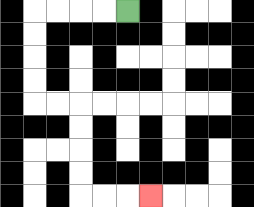{'start': '[5, 0]', 'end': '[6, 8]', 'path_directions': 'L,L,L,L,D,D,D,D,R,R,D,D,D,D,R,R,R', 'path_coordinates': '[[5, 0], [4, 0], [3, 0], [2, 0], [1, 0], [1, 1], [1, 2], [1, 3], [1, 4], [2, 4], [3, 4], [3, 5], [3, 6], [3, 7], [3, 8], [4, 8], [5, 8], [6, 8]]'}